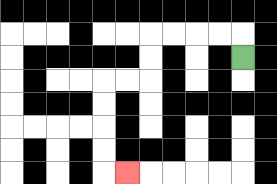{'start': '[10, 2]', 'end': '[5, 7]', 'path_directions': 'U,L,L,L,L,D,D,L,L,D,D,D,D,R', 'path_coordinates': '[[10, 2], [10, 1], [9, 1], [8, 1], [7, 1], [6, 1], [6, 2], [6, 3], [5, 3], [4, 3], [4, 4], [4, 5], [4, 6], [4, 7], [5, 7]]'}